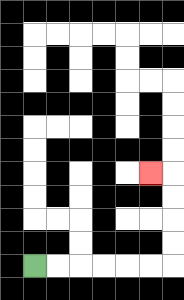{'start': '[1, 11]', 'end': '[6, 7]', 'path_directions': 'R,R,R,R,R,R,U,U,U,U,L', 'path_coordinates': '[[1, 11], [2, 11], [3, 11], [4, 11], [5, 11], [6, 11], [7, 11], [7, 10], [7, 9], [7, 8], [7, 7], [6, 7]]'}